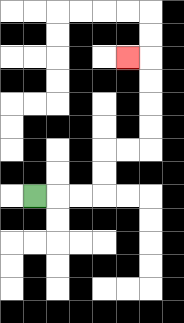{'start': '[1, 8]', 'end': '[5, 2]', 'path_directions': 'R,R,R,U,U,R,R,U,U,U,U,L', 'path_coordinates': '[[1, 8], [2, 8], [3, 8], [4, 8], [4, 7], [4, 6], [5, 6], [6, 6], [6, 5], [6, 4], [6, 3], [6, 2], [5, 2]]'}